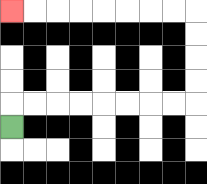{'start': '[0, 5]', 'end': '[0, 0]', 'path_directions': 'U,R,R,R,R,R,R,R,R,U,U,U,U,L,L,L,L,L,L,L,L', 'path_coordinates': '[[0, 5], [0, 4], [1, 4], [2, 4], [3, 4], [4, 4], [5, 4], [6, 4], [7, 4], [8, 4], [8, 3], [8, 2], [8, 1], [8, 0], [7, 0], [6, 0], [5, 0], [4, 0], [3, 0], [2, 0], [1, 0], [0, 0]]'}